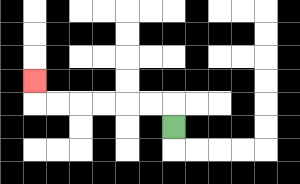{'start': '[7, 5]', 'end': '[1, 3]', 'path_directions': 'U,L,L,L,L,L,L,U', 'path_coordinates': '[[7, 5], [7, 4], [6, 4], [5, 4], [4, 4], [3, 4], [2, 4], [1, 4], [1, 3]]'}